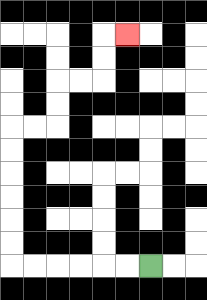{'start': '[6, 11]', 'end': '[5, 1]', 'path_directions': 'L,L,L,L,L,L,U,U,U,U,U,U,R,R,U,U,R,R,U,U,R', 'path_coordinates': '[[6, 11], [5, 11], [4, 11], [3, 11], [2, 11], [1, 11], [0, 11], [0, 10], [0, 9], [0, 8], [0, 7], [0, 6], [0, 5], [1, 5], [2, 5], [2, 4], [2, 3], [3, 3], [4, 3], [4, 2], [4, 1], [5, 1]]'}